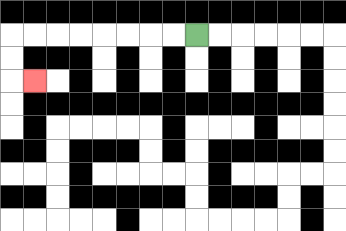{'start': '[8, 1]', 'end': '[1, 3]', 'path_directions': 'L,L,L,L,L,L,L,L,D,D,R', 'path_coordinates': '[[8, 1], [7, 1], [6, 1], [5, 1], [4, 1], [3, 1], [2, 1], [1, 1], [0, 1], [0, 2], [0, 3], [1, 3]]'}